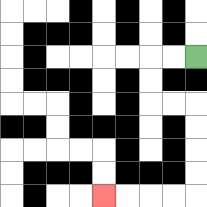{'start': '[8, 2]', 'end': '[4, 8]', 'path_directions': 'L,L,D,D,R,R,D,D,D,D,L,L,L,L', 'path_coordinates': '[[8, 2], [7, 2], [6, 2], [6, 3], [6, 4], [7, 4], [8, 4], [8, 5], [8, 6], [8, 7], [8, 8], [7, 8], [6, 8], [5, 8], [4, 8]]'}